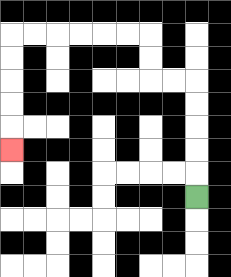{'start': '[8, 8]', 'end': '[0, 6]', 'path_directions': 'U,U,U,U,U,L,L,U,U,L,L,L,L,L,L,D,D,D,D,D', 'path_coordinates': '[[8, 8], [8, 7], [8, 6], [8, 5], [8, 4], [8, 3], [7, 3], [6, 3], [6, 2], [6, 1], [5, 1], [4, 1], [3, 1], [2, 1], [1, 1], [0, 1], [0, 2], [0, 3], [0, 4], [0, 5], [0, 6]]'}